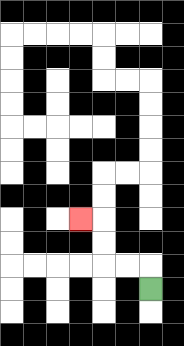{'start': '[6, 12]', 'end': '[3, 9]', 'path_directions': 'U,L,L,U,U,L', 'path_coordinates': '[[6, 12], [6, 11], [5, 11], [4, 11], [4, 10], [4, 9], [3, 9]]'}